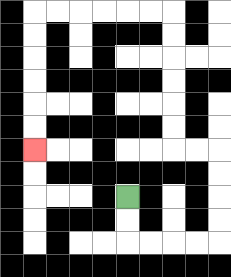{'start': '[5, 8]', 'end': '[1, 6]', 'path_directions': 'D,D,R,R,R,R,U,U,U,U,L,L,U,U,U,U,U,U,L,L,L,L,L,L,D,D,D,D,D,D', 'path_coordinates': '[[5, 8], [5, 9], [5, 10], [6, 10], [7, 10], [8, 10], [9, 10], [9, 9], [9, 8], [9, 7], [9, 6], [8, 6], [7, 6], [7, 5], [7, 4], [7, 3], [7, 2], [7, 1], [7, 0], [6, 0], [5, 0], [4, 0], [3, 0], [2, 0], [1, 0], [1, 1], [1, 2], [1, 3], [1, 4], [1, 5], [1, 6]]'}